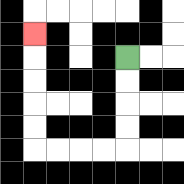{'start': '[5, 2]', 'end': '[1, 1]', 'path_directions': 'D,D,D,D,L,L,L,L,U,U,U,U,U', 'path_coordinates': '[[5, 2], [5, 3], [5, 4], [5, 5], [5, 6], [4, 6], [3, 6], [2, 6], [1, 6], [1, 5], [1, 4], [1, 3], [1, 2], [1, 1]]'}